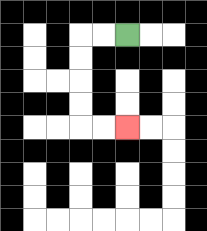{'start': '[5, 1]', 'end': '[5, 5]', 'path_directions': 'L,L,D,D,D,D,R,R', 'path_coordinates': '[[5, 1], [4, 1], [3, 1], [3, 2], [3, 3], [3, 4], [3, 5], [4, 5], [5, 5]]'}